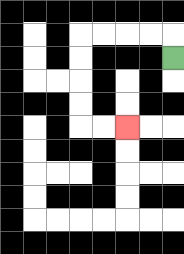{'start': '[7, 2]', 'end': '[5, 5]', 'path_directions': 'U,L,L,L,L,D,D,D,D,R,R', 'path_coordinates': '[[7, 2], [7, 1], [6, 1], [5, 1], [4, 1], [3, 1], [3, 2], [3, 3], [3, 4], [3, 5], [4, 5], [5, 5]]'}